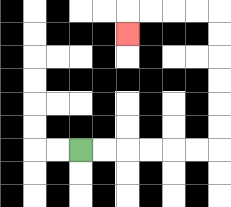{'start': '[3, 6]', 'end': '[5, 1]', 'path_directions': 'R,R,R,R,R,R,U,U,U,U,U,U,L,L,L,L,D', 'path_coordinates': '[[3, 6], [4, 6], [5, 6], [6, 6], [7, 6], [8, 6], [9, 6], [9, 5], [9, 4], [9, 3], [9, 2], [9, 1], [9, 0], [8, 0], [7, 0], [6, 0], [5, 0], [5, 1]]'}